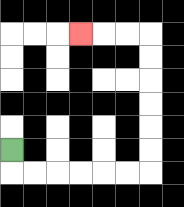{'start': '[0, 6]', 'end': '[3, 1]', 'path_directions': 'D,R,R,R,R,R,R,U,U,U,U,U,U,L,L,L', 'path_coordinates': '[[0, 6], [0, 7], [1, 7], [2, 7], [3, 7], [4, 7], [5, 7], [6, 7], [6, 6], [6, 5], [6, 4], [6, 3], [6, 2], [6, 1], [5, 1], [4, 1], [3, 1]]'}